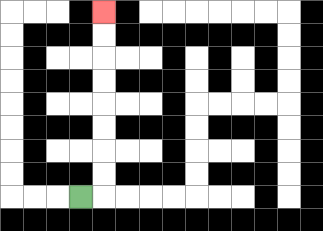{'start': '[3, 8]', 'end': '[4, 0]', 'path_directions': 'R,U,U,U,U,U,U,U,U', 'path_coordinates': '[[3, 8], [4, 8], [4, 7], [4, 6], [4, 5], [4, 4], [4, 3], [4, 2], [4, 1], [4, 0]]'}